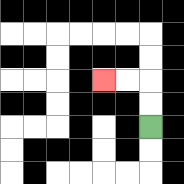{'start': '[6, 5]', 'end': '[4, 3]', 'path_directions': 'U,U,L,L', 'path_coordinates': '[[6, 5], [6, 4], [6, 3], [5, 3], [4, 3]]'}